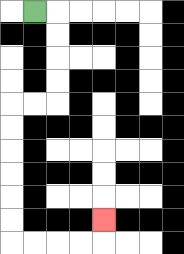{'start': '[1, 0]', 'end': '[4, 9]', 'path_directions': 'R,D,D,D,D,L,L,D,D,D,D,D,D,R,R,R,R,U', 'path_coordinates': '[[1, 0], [2, 0], [2, 1], [2, 2], [2, 3], [2, 4], [1, 4], [0, 4], [0, 5], [0, 6], [0, 7], [0, 8], [0, 9], [0, 10], [1, 10], [2, 10], [3, 10], [4, 10], [4, 9]]'}